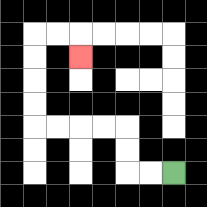{'start': '[7, 7]', 'end': '[3, 2]', 'path_directions': 'L,L,U,U,L,L,L,L,U,U,U,U,R,R,D', 'path_coordinates': '[[7, 7], [6, 7], [5, 7], [5, 6], [5, 5], [4, 5], [3, 5], [2, 5], [1, 5], [1, 4], [1, 3], [1, 2], [1, 1], [2, 1], [3, 1], [3, 2]]'}